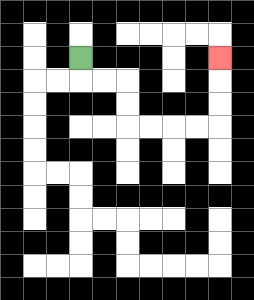{'start': '[3, 2]', 'end': '[9, 2]', 'path_directions': 'D,R,R,D,D,R,R,R,R,U,U,U', 'path_coordinates': '[[3, 2], [3, 3], [4, 3], [5, 3], [5, 4], [5, 5], [6, 5], [7, 5], [8, 5], [9, 5], [9, 4], [9, 3], [9, 2]]'}